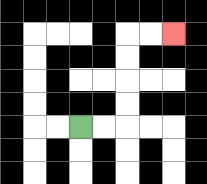{'start': '[3, 5]', 'end': '[7, 1]', 'path_directions': 'R,R,U,U,U,U,R,R', 'path_coordinates': '[[3, 5], [4, 5], [5, 5], [5, 4], [5, 3], [5, 2], [5, 1], [6, 1], [7, 1]]'}